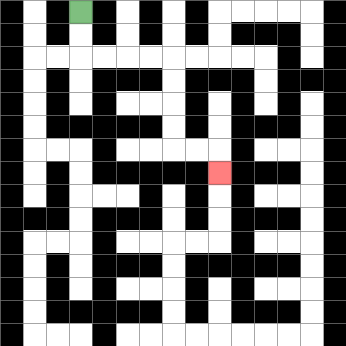{'start': '[3, 0]', 'end': '[9, 7]', 'path_directions': 'D,D,R,R,R,R,D,D,D,D,R,R,D', 'path_coordinates': '[[3, 0], [3, 1], [3, 2], [4, 2], [5, 2], [6, 2], [7, 2], [7, 3], [7, 4], [7, 5], [7, 6], [8, 6], [9, 6], [9, 7]]'}